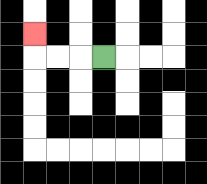{'start': '[4, 2]', 'end': '[1, 1]', 'path_directions': 'L,L,L,U', 'path_coordinates': '[[4, 2], [3, 2], [2, 2], [1, 2], [1, 1]]'}